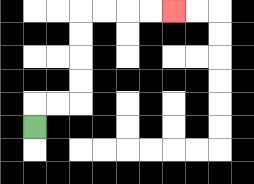{'start': '[1, 5]', 'end': '[7, 0]', 'path_directions': 'U,R,R,U,U,U,U,R,R,R,R', 'path_coordinates': '[[1, 5], [1, 4], [2, 4], [3, 4], [3, 3], [3, 2], [3, 1], [3, 0], [4, 0], [5, 0], [6, 0], [7, 0]]'}